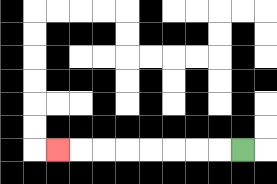{'start': '[10, 6]', 'end': '[2, 6]', 'path_directions': 'L,L,L,L,L,L,L,L', 'path_coordinates': '[[10, 6], [9, 6], [8, 6], [7, 6], [6, 6], [5, 6], [4, 6], [3, 6], [2, 6]]'}